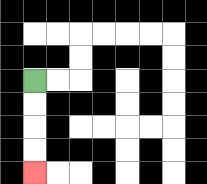{'start': '[1, 3]', 'end': '[1, 7]', 'path_directions': 'D,D,D,D', 'path_coordinates': '[[1, 3], [1, 4], [1, 5], [1, 6], [1, 7]]'}